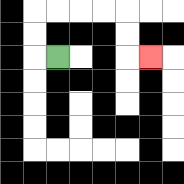{'start': '[2, 2]', 'end': '[6, 2]', 'path_directions': 'L,U,U,R,R,R,R,D,D,R', 'path_coordinates': '[[2, 2], [1, 2], [1, 1], [1, 0], [2, 0], [3, 0], [4, 0], [5, 0], [5, 1], [5, 2], [6, 2]]'}